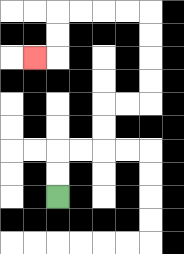{'start': '[2, 8]', 'end': '[1, 2]', 'path_directions': 'U,U,R,R,U,U,R,R,U,U,U,U,L,L,L,L,D,D,L', 'path_coordinates': '[[2, 8], [2, 7], [2, 6], [3, 6], [4, 6], [4, 5], [4, 4], [5, 4], [6, 4], [6, 3], [6, 2], [6, 1], [6, 0], [5, 0], [4, 0], [3, 0], [2, 0], [2, 1], [2, 2], [1, 2]]'}